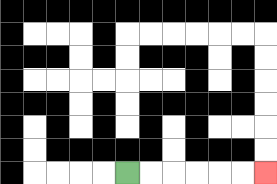{'start': '[5, 7]', 'end': '[11, 7]', 'path_directions': 'R,R,R,R,R,R', 'path_coordinates': '[[5, 7], [6, 7], [7, 7], [8, 7], [9, 7], [10, 7], [11, 7]]'}